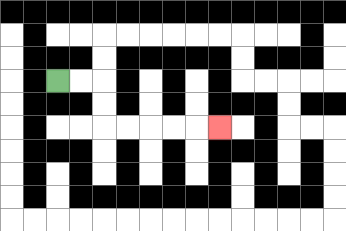{'start': '[2, 3]', 'end': '[9, 5]', 'path_directions': 'R,R,D,D,R,R,R,R,R', 'path_coordinates': '[[2, 3], [3, 3], [4, 3], [4, 4], [4, 5], [5, 5], [6, 5], [7, 5], [8, 5], [9, 5]]'}